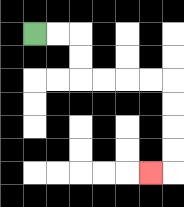{'start': '[1, 1]', 'end': '[6, 7]', 'path_directions': 'R,R,D,D,R,R,R,R,D,D,D,D,L', 'path_coordinates': '[[1, 1], [2, 1], [3, 1], [3, 2], [3, 3], [4, 3], [5, 3], [6, 3], [7, 3], [7, 4], [7, 5], [7, 6], [7, 7], [6, 7]]'}